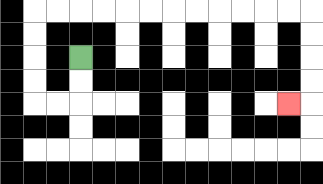{'start': '[3, 2]', 'end': '[12, 4]', 'path_directions': 'D,D,L,L,U,U,U,U,R,R,R,R,R,R,R,R,R,R,R,R,D,D,D,D,L', 'path_coordinates': '[[3, 2], [3, 3], [3, 4], [2, 4], [1, 4], [1, 3], [1, 2], [1, 1], [1, 0], [2, 0], [3, 0], [4, 0], [5, 0], [6, 0], [7, 0], [8, 0], [9, 0], [10, 0], [11, 0], [12, 0], [13, 0], [13, 1], [13, 2], [13, 3], [13, 4], [12, 4]]'}